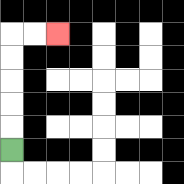{'start': '[0, 6]', 'end': '[2, 1]', 'path_directions': 'U,U,U,U,U,R,R', 'path_coordinates': '[[0, 6], [0, 5], [0, 4], [0, 3], [0, 2], [0, 1], [1, 1], [2, 1]]'}